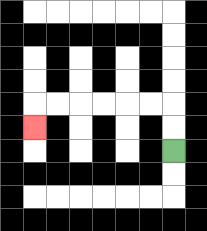{'start': '[7, 6]', 'end': '[1, 5]', 'path_directions': 'U,U,L,L,L,L,L,L,D', 'path_coordinates': '[[7, 6], [7, 5], [7, 4], [6, 4], [5, 4], [4, 4], [3, 4], [2, 4], [1, 4], [1, 5]]'}